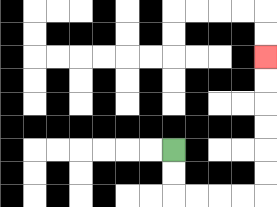{'start': '[7, 6]', 'end': '[11, 2]', 'path_directions': 'D,D,R,R,R,R,U,U,U,U,U,U', 'path_coordinates': '[[7, 6], [7, 7], [7, 8], [8, 8], [9, 8], [10, 8], [11, 8], [11, 7], [11, 6], [11, 5], [11, 4], [11, 3], [11, 2]]'}